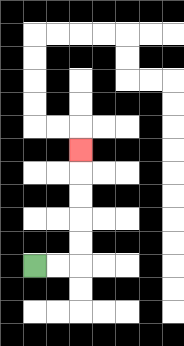{'start': '[1, 11]', 'end': '[3, 6]', 'path_directions': 'R,R,U,U,U,U,U', 'path_coordinates': '[[1, 11], [2, 11], [3, 11], [3, 10], [3, 9], [3, 8], [3, 7], [3, 6]]'}